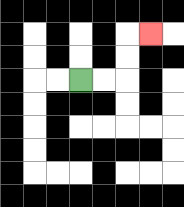{'start': '[3, 3]', 'end': '[6, 1]', 'path_directions': 'R,R,U,U,R', 'path_coordinates': '[[3, 3], [4, 3], [5, 3], [5, 2], [5, 1], [6, 1]]'}